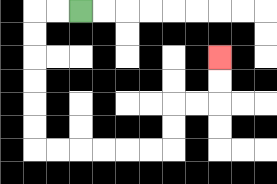{'start': '[3, 0]', 'end': '[9, 2]', 'path_directions': 'L,L,D,D,D,D,D,D,R,R,R,R,R,R,U,U,R,R,U,U', 'path_coordinates': '[[3, 0], [2, 0], [1, 0], [1, 1], [1, 2], [1, 3], [1, 4], [1, 5], [1, 6], [2, 6], [3, 6], [4, 6], [5, 6], [6, 6], [7, 6], [7, 5], [7, 4], [8, 4], [9, 4], [9, 3], [9, 2]]'}